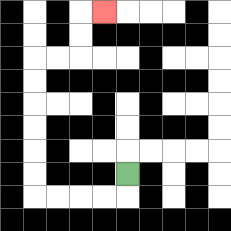{'start': '[5, 7]', 'end': '[4, 0]', 'path_directions': 'D,L,L,L,L,U,U,U,U,U,U,R,R,U,U,R', 'path_coordinates': '[[5, 7], [5, 8], [4, 8], [3, 8], [2, 8], [1, 8], [1, 7], [1, 6], [1, 5], [1, 4], [1, 3], [1, 2], [2, 2], [3, 2], [3, 1], [3, 0], [4, 0]]'}